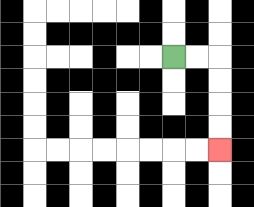{'start': '[7, 2]', 'end': '[9, 6]', 'path_directions': 'R,R,D,D,D,D', 'path_coordinates': '[[7, 2], [8, 2], [9, 2], [9, 3], [9, 4], [9, 5], [9, 6]]'}